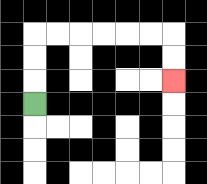{'start': '[1, 4]', 'end': '[7, 3]', 'path_directions': 'U,U,U,R,R,R,R,R,R,D,D', 'path_coordinates': '[[1, 4], [1, 3], [1, 2], [1, 1], [2, 1], [3, 1], [4, 1], [5, 1], [6, 1], [7, 1], [7, 2], [7, 3]]'}